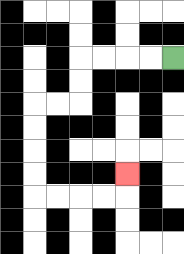{'start': '[7, 2]', 'end': '[5, 7]', 'path_directions': 'L,L,L,L,D,D,L,L,D,D,D,D,R,R,R,R,U', 'path_coordinates': '[[7, 2], [6, 2], [5, 2], [4, 2], [3, 2], [3, 3], [3, 4], [2, 4], [1, 4], [1, 5], [1, 6], [1, 7], [1, 8], [2, 8], [3, 8], [4, 8], [5, 8], [5, 7]]'}